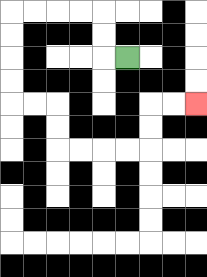{'start': '[5, 2]', 'end': '[8, 4]', 'path_directions': 'L,U,U,L,L,L,L,D,D,D,D,R,R,D,D,R,R,R,R,U,U,R,R', 'path_coordinates': '[[5, 2], [4, 2], [4, 1], [4, 0], [3, 0], [2, 0], [1, 0], [0, 0], [0, 1], [0, 2], [0, 3], [0, 4], [1, 4], [2, 4], [2, 5], [2, 6], [3, 6], [4, 6], [5, 6], [6, 6], [6, 5], [6, 4], [7, 4], [8, 4]]'}